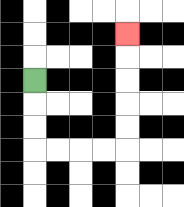{'start': '[1, 3]', 'end': '[5, 1]', 'path_directions': 'D,D,D,R,R,R,R,U,U,U,U,U', 'path_coordinates': '[[1, 3], [1, 4], [1, 5], [1, 6], [2, 6], [3, 6], [4, 6], [5, 6], [5, 5], [5, 4], [5, 3], [5, 2], [5, 1]]'}